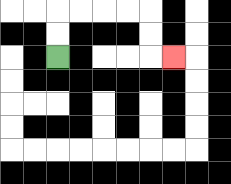{'start': '[2, 2]', 'end': '[7, 2]', 'path_directions': 'U,U,R,R,R,R,D,D,R', 'path_coordinates': '[[2, 2], [2, 1], [2, 0], [3, 0], [4, 0], [5, 0], [6, 0], [6, 1], [6, 2], [7, 2]]'}